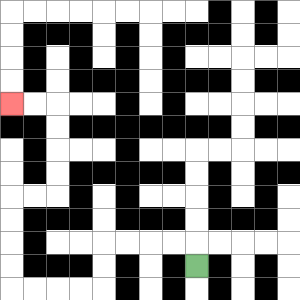{'start': '[8, 11]', 'end': '[0, 4]', 'path_directions': 'U,L,L,L,L,D,D,L,L,L,L,U,U,U,U,R,R,U,U,U,U,L,L', 'path_coordinates': '[[8, 11], [8, 10], [7, 10], [6, 10], [5, 10], [4, 10], [4, 11], [4, 12], [3, 12], [2, 12], [1, 12], [0, 12], [0, 11], [0, 10], [0, 9], [0, 8], [1, 8], [2, 8], [2, 7], [2, 6], [2, 5], [2, 4], [1, 4], [0, 4]]'}